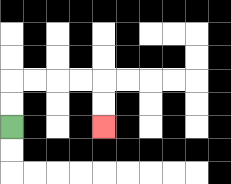{'start': '[0, 5]', 'end': '[4, 5]', 'path_directions': 'U,U,R,R,R,R,D,D', 'path_coordinates': '[[0, 5], [0, 4], [0, 3], [1, 3], [2, 3], [3, 3], [4, 3], [4, 4], [4, 5]]'}